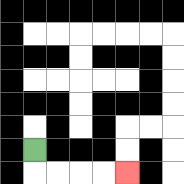{'start': '[1, 6]', 'end': '[5, 7]', 'path_directions': 'D,R,R,R,R', 'path_coordinates': '[[1, 6], [1, 7], [2, 7], [3, 7], [4, 7], [5, 7]]'}